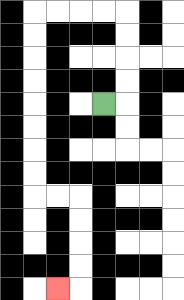{'start': '[4, 4]', 'end': '[2, 12]', 'path_directions': 'R,U,U,U,U,L,L,L,L,D,D,D,D,D,D,D,D,R,R,D,D,D,D,L', 'path_coordinates': '[[4, 4], [5, 4], [5, 3], [5, 2], [5, 1], [5, 0], [4, 0], [3, 0], [2, 0], [1, 0], [1, 1], [1, 2], [1, 3], [1, 4], [1, 5], [1, 6], [1, 7], [1, 8], [2, 8], [3, 8], [3, 9], [3, 10], [3, 11], [3, 12], [2, 12]]'}